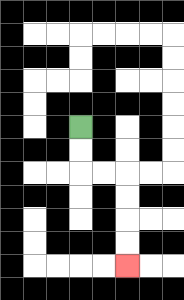{'start': '[3, 5]', 'end': '[5, 11]', 'path_directions': 'D,D,R,R,D,D,D,D', 'path_coordinates': '[[3, 5], [3, 6], [3, 7], [4, 7], [5, 7], [5, 8], [5, 9], [5, 10], [5, 11]]'}